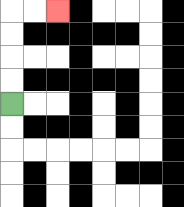{'start': '[0, 4]', 'end': '[2, 0]', 'path_directions': 'U,U,U,U,R,R', 'path_coordinates': '[[0, 4], [0, 3], [0, 2], [0, 1], [0, 0], [1, 0], [2, 0]]'}